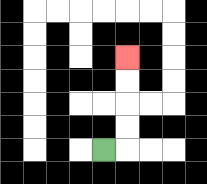{'start': '[4, 6]', 'end': '[5, 2]', 'path_directions': 'R,U,U,U,U', 'path_coordinates': '[[4, 6], [5, 6], [5, 5], [5, 4], [5, 3], [5, 2]]'}